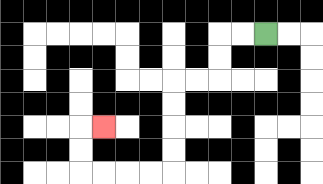{'start': '[11, 1]', 'end': '[4, 5]', 'path_directions': 'L,L,D,D,L,L,D,D,D,D,L,L,L,L,U,U,R', 'path_coordinates': '[[11, 1], [10, 1], [9, 1], [9, 2], [9, 3], [8, 3], [7, 3], [7, 4], [7, 5], [7, 6], [7, 7], [6, 7], [5, 7], [4, 7], [3, 7], [3, 6], [3, 5], [4, 5]]'}